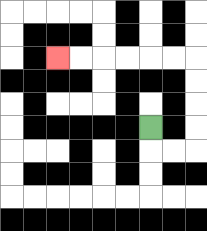{'start': '[6, 5]', 'end': '[2, 2]', 'path_directions': 'D,R,R,U,U,U,U,L,L,L,L,L,L', 'path_coordinates': '[[6, 5], [6, 6], [7, 6], [8, 6], [8, 5], [8, 4], [8, 3], [8, 2], [7, 2], [6, 2], [5, 2], [4, 2], [3, 2], [2, 2]]'}